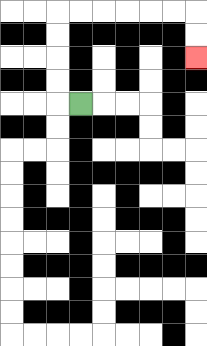{'start': '[3, 4]', 'end': '[8, 2]', 'path_directions': 'L,U,U,U,U,R,R,R,R,R,R,D,D', 'path_coordinates': '[[3, 4], [2, 4], [2, 3], [2, 2], [2, 1], [2, 0], [3, 0], [4, 0], [5, 0], [6, 0], [7, 0], [8, 0], [8, 1], [8, 2]]'}